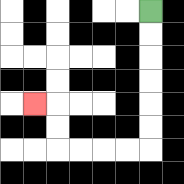{'start': '[6, 0]', 'end': '[1, 4]', 'path_directions': 'D,D,D,D,D,D,L,L,L,L,U,U,L', 'path_coordinates': '[[6, 0], [6, 1], [6, 2], [6, 3], [6, 4], [6, 5], [6, 6], [5, 6], [4, 6], [3, 6], [2, 6], [2, 5], [2, 4], [1, 4]]'}